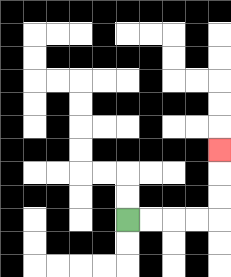{'start': '[5, 9]', 'end': '[9, 6]', 'path_directions': 'R,R,R,R,U,U,U', 'path_coordinates': '[[5, 9], [6, 9], [7, 9], [8, 9], [9, 9], [9, 8], [9, 7], [9, 6]]'}